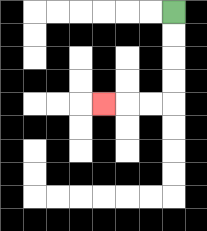{'start': '[7, 0]', 'end': '[4, 4]', 'path_directions': 'D,D,D,D,L,L,L', 'path_coordinates': '[[7, 0], [7, 1], [7, 2], [7, 3], [7, 4], [6, 4], [5, 4], [4, 4]]'}